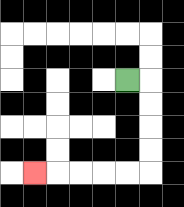{'start': '[5, 3]', 'end': '[1, 7]', 'path_directions': 'R,D,D,D,D,L,L,L,L,L', 'path_coordinates': '[[5, 3], [6, 3], [6, 4], [6, 5], [6, 6], [6, 7], [5, 7], [4, 7], [3, 7], [2, 7], [1, 7]]'}